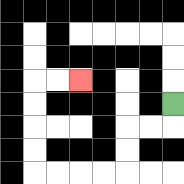{'start': '[7, 4]', 'end': '[3, 3]', 'path_directions': 'D,L,L,D,D,L,L,L,L,U,U,U,U,R,R', 'path_coordinates': '[[7, 4], [7, 5], [6, 5], [5, 5], [5, 6], [5, 7], [4, 7], [3, 7], [2, 7], [1, 7], [1, 6], [1, 5], [1, 4], [1, 3], [2, 3], [3, 3]]'}